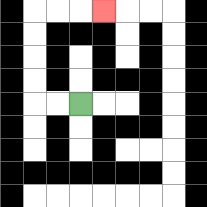{'start': '[3, 4]', 'end': '[4, 0]', 'path_directions': 'L,L,U,U,U,U,R,R,R', 'path_coordinates': '[[3, 4], [2, 4], [1, 4], [1, 3], [1, 2], [1, 1], [1, 0], [2, 0], [3, 0], [4, 0]]'}